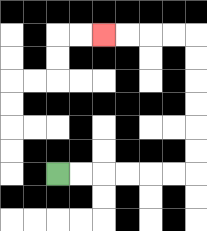{'start': '[2, 7]', 'end': '[4, 1]', 'path_directions': 'R,R,R,R,R,R,U,U,U,U,U,U,L,L,L,L', 'path_coordinates': '[[2, 7], [3, 7], [4, 7], [5, 7], [6, 7], [7, 7], [8, 7], [8, 6], [8, 5], [8, 4], [8, 3], [8, 2], [8, 1], [7, 1], [6, 1], [5, 1], [4, 1]]'}